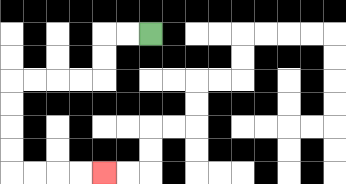{'start': '[6, 1]', 'end': '[4, 7]', 'path_directions': 'L,L,D,D,L,L,L,L,D,D,D,D,R,R,R,R', 'path_coordinates': '[[6, 1], [5, 1], [4, 1], [4, 2], [4, 3], [3, 3], [2, 3], [1, 3], [0, 3], [0, 4], [0, 5], [0, 6], [0, 7], [1, 7], [2, 7], [3, 7], [4, 7]]'}